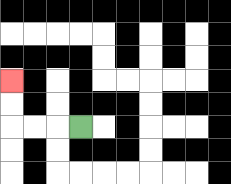{'start': '[3, 5]', 'end': '[0, 3]', 'path_directions': 'L,L,L,U,U', 'path_coordinates': '[[3, 5], [2, 5], [1, 5], [0, 5], [0, 4], [0, 3]]'}